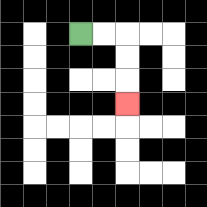{'start': '[3, 1]', 'end': '[5, 4]', 'path_directions': 'R,R,D,D,D', 'path_coordinates': '[[3, 1], [4, 1], [5, 1], [5, 2], [5, 3], [5, 4]]'}